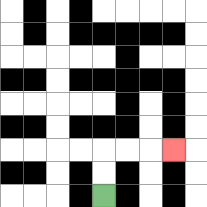{'start': '[4, 8]', 'end': '[7, 6]', 'path_directions': 'U,U,R,R,R', 'path_coordinates': '[[4, 8], [4, 7], [4, 6], [5, 6], [6, 6], [7, 6]]'}